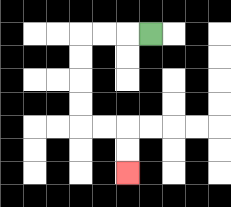{'start': '[6, 1]', 'end': '[5, 7]', 'path_directions': 'L,L,L,D,D,D,D,R,R,D,D', 'path_coordinates': '[[6, 1], [5, 1], [4, 1], [3, 1], [3, 2], [3, 3], [3, 4], [3, 5], [4, 5], [5, 5], [5, 6], [5, 7]]'}